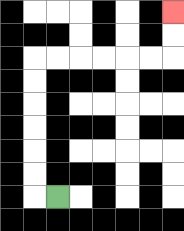{'start': '[2, 8]', 'end': '[7, 0]', 'path_directions': 'L,U,U,U,U,U,U,R,R,R,R,R,R,U,U', 'path_coordinates': '[[2, 8], [1, 8], [1, 7], [1, 6], [1, 5], [1, 4], [1, 3], [1, 2], [2, 2], [3, 2], [4, 2], [5, 2], [6, 2], [7, 2], [7, 1], [7, 0]]'}